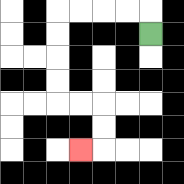{'start': '[6, 1]', 'end': '[3, 6]', 'path_directions': 'U,L,L,L,L,D,D,D,D,R,R,D,D,L', 'path_coordinates': '[[6, 1], [6, 0], [5, 0], [4, 0], [3, 0], [2, 0], [2, 1], [2, 2], [2, 3], [2, 4], [3, 4], [4, 4], [4, 5], [4, 6], [3, 6]]'}